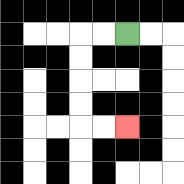{'start': '[5, 1]', 'end': '[5, 5]', 'path_directions': 'L,L,D,D,D,D,R,R', 'path_coordinates': '[[5, 1], [4, 1], [3, 1], [3, 2], [3, 3], [3, 4], [3, 5], [4, 5], [5, 5]]'}